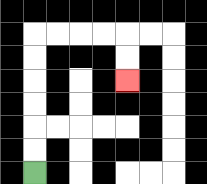{'start': '[1, 7]', 'end': '[5, 3]', 'path_directions': 'U,U,U,U,U,U,R,R,R,R,D,D', 'path_coordinates': '[[1, 7], [1, 6], [1, 5], [1, 4], [1, 3], [1, 2], [1, 1], [2, 1], [3, 1], [4, 1], [5, 1], [5, 2], [5, 3]]'}